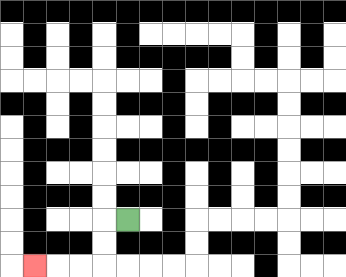{'start': '[5, 9]', 'end': '[1, 11]', 'path_directions': 'L,D,D,L,L,L', 'path_coordinates': '[[5, 9], [4, 9], [4, 10], [4, 11], [3, 11], [2, 11], [1, 11]]'}